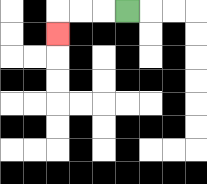{'start': '[5, 0]', 'end': '[2, 1]', 'path_directions': 'L,L,L,D', 'path_coordinates': '[[5, 0], [4, 0], [3, 0], [2, 0], [2, 1]]'}